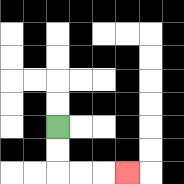{'start': '[2, 5]', 'end': '[5, 7]', 'path_directions': 'D,D,R,R,R', 'path_coordinates': '[[2, 5], [2, 6], [2, 7], [3, 7], [4, 7], [5, 7]]'}